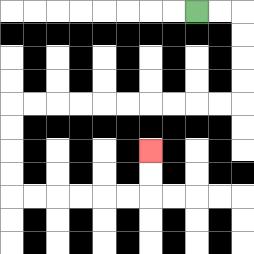{'start': '[8, 0]', 'end': '[6, 6]', 'path_directions': 'R,R,D,D,D,D,L,L,L,L,L,L,L,L,L,L,D,D,D,D,R,R,R,R,R,R,U,U', 'path_coordinates': '[[8, 0], [9, 0], [10, 0], [10, 1], [10, 2], [10, 3], [10, 4], [9, 4], [8, 4], [7, 4], [6, 4], [5, 4], [4, 4], [3, 4], [2, 4], [1, 4], [0, 4], [0, 5], [0, 6], [0, 7], [0, 8], [1, 8], [2, 8], [3, 8], [4, 8], [5, 8], [6, 8], [6, 7], [6, 6]]'}